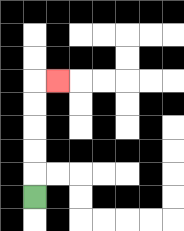{'start': '[1, 8]', 'end': '[2, 3]', 'path_directions': 'U,U,U,U,U,R', 'path_coordinates': '[[1, 8], [1, 7], [1, 6], [1, 5], [1, 4], [1, 3], [2, 3]]'}